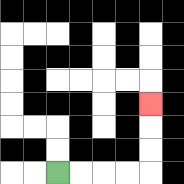{'start': '[2, 7]', 'end': '[6, 4]', 'path_directions': 'R,R,R,R,U,U,U', 'path_coordinates': '[[2, 7], [3, 7], [4, 7], [5, 7], [6, 7], [6, 6], [6, 5], [6, 4]]'}